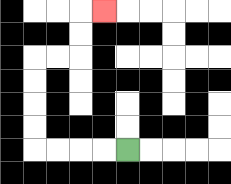{'start': '[5, 6]', 'end': '[4, 0]', 'path_directions': 'L,L,L,L,U,U,U,U,R,R,U,U,R', 'path_coordinates': '[[5, 6], [4, 6], [3, 6], [2, 6], [1, 6], [1, 5], [1, 4], [1, 3], [1, 2], [2, 2], [3, 2], [3, 1], [3, 0], [4, 0]]'}